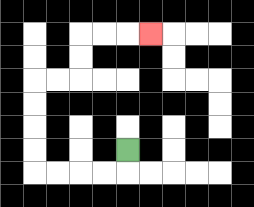{'start': '[5, 6]', 'end': '[6, 1]', 'path_directions': 'D,L,L,L,L,U,U,U,U,R,R,U,U,R,R,R', 'path_coordinates': '[[5, 6], [5, 7], [4, 7], [3, 7], [2, 7], [1, 7], [1, 6], [1, 5], [1, 4], [1, 3], [2, 3], [3, 3], [3, 2], [3, 1], [4, 1], [5, 1], [6, 1]]'}